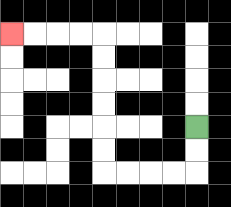{'start': '[8, 5]', 'end': '[0, 1]', 'path_directions': 'D,D,L,L,L,L,U,U,U,U,U,U,L,L,L,L', 'path_coordinates': '[[8, 5], [8, 6], [8, 7], [7, 7], [6, 7], [5, 7], [4, 7], [4, 6], [4, 5], [4, 4], [4, 3], [4, 2], [4, 1], [3, 1], [2, 1], [1, 1], [0, 1]]'}